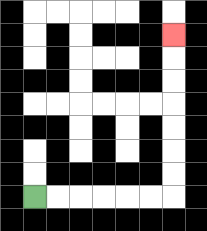{'start': '[1, 8]', 'end': '[7, 1]', 'path_directions': 'R,R,R,R,R,R,U,U,U,U,U,U,U', 'path_coordinates': '[[1, 8], [2, 8], [3, 8], [4, 8], [5, 8], [6, 8], [7, 8], [7, 7], [7, 6], [7, 5], [7, 4], [7, 3], [7, 2], [7, 1]]'}